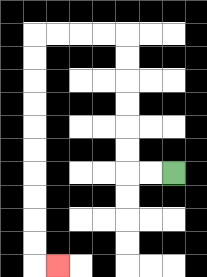{'start': '[7, 7]', 'end': '[2, 11]', 'path_directions': 'L,L,U,U,U,U,U,U,L,L,L,L,D,D,D,D,D,D,D,D,D,D,R', 'path_coordinates': '[[7, 7], [6, 7], [5, 7], [5, 6], [5, 5], [5, 4], [5, 3], [5, 2], [5, 1], [4, 1], [3, 1], [2, 1], [1, 1], [1, 2], [1, 3], [1, 4], [1, 5], [1, 6], [1, 7], [1, 8], [1, 9], [1, 10], [1, 11], [2, 11]]'}